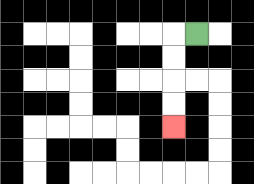{'start': '[8, 1]', 'end': '[7, 5]', 'path_directions': 'L,D,D,D,D', 'path_coordinates': '[[8, 1], [7, 1], [7, 2], [7, 3], [7, 4], [7, 5]]'}